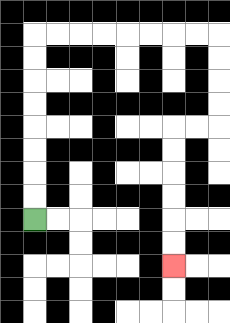{'start': '[1, 9]', 'end': '[7, 11]', 'path_directions': 'U,U,U,U,U,U,U,U,R,R,R,R,R,R,R,R,D,D,D,D,L,L,D,D,D,D,D,D', 'path_coordinates': '[[1, 9], [1, 8], [1, 7], [1, 6], [1, 5], [1, 4], [1, 3], [1, 2], [1, 1], [2, 1], [3, 1], [4, 1], [5, 1], [6, 1], [7, 1], [8, 1], [9, 1], [9, 2], [9, 3], [9, 4], [9, 5], [8, 5], [7, 5], [7, 6], [7, 7], [7, 8], [7, 9], [7, 10], [7, 11]]'}